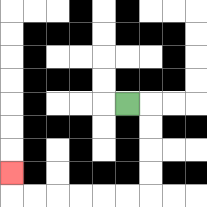{'start': '[5, 4]', 'end': '[0, 7]', 'path_directions': 'R,D,D,D,D,L,L,L,L,L,L,U', 'path_coordinates': '[[5, 4], [6, 4], [6, 5], [6, 6], [6, 7], [6, 8], [5, 8], [4, 8], [3, 8], [2, 8], [1, 8], [0, 8], [0, 7]]'}